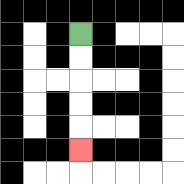{'start': '[3, 1]', 'end': '[3, 6]', 'path_directions': 'D,D,D,D,D', 'path_coordinates': '[[3, 1], [3, 2], [3, 3], [3, 4], [3, 5], [3, 6]]'}